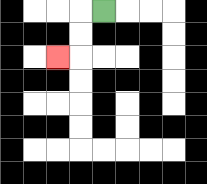{'start': '[4, 0]', 'end': '[2, 2]', 'path_directions': 'L,D,D,L', 'path_coordinates': '[[4, 0], [3, 0], [3, 1], [3, 2], [2, 2]]'}